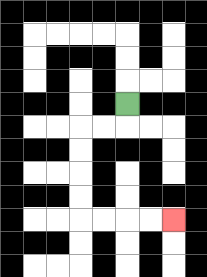{'start': '[5, 4]', 'end': '[7, 9]', 'path_directions': 'D,L,L,D,D,D,D,R,R,R,R', 'path_coordinates': '[[5, 4], [5, 5], [4, 5], [3, 5], [3, 6], [3, 7], [3, 8], [3, 9], [4, 9], [5, 9], [6, 9], [7, 9]]'}